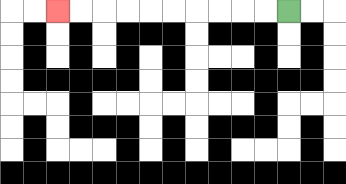{'start': '[12, 0]', 'end': '[2, 0]', 'path_directions': 'L,L,L,L,L,L,L,L,L,L', 'path_coordinates': '[[12, 0], [11, 0], [10, 0], [9, 0], [8, 0], [7, 0], [6, 0], [5, 0], [4, 0], [3, 0], [2, 0]]'}